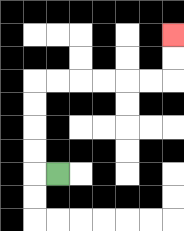{'start': '[2, 7]', 'end': '[7, 1]', 'path_directions': 'L,U,U,U,U,R,R,R,R,R,R,U,U', 'path_coordinates': '[[2, 7], [1, 7], [1, 6], [1, 5], [1, 4], [1, 3], [2, 3], [3, 3], [4, 3], [5, 3], [6, 3], [7, 3], [7, 2], [7, 1]]'}